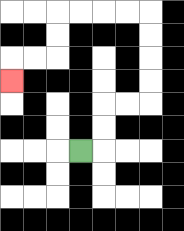{'start': '[3, 6]', 'end': '[0, 3]', 'path_directions': 'R,U,U,R,R,U,U,U,U,L,L,L,L,D,D,L,L,D', 'path_coordinates': '[[3, 6], [4, 6], [4, 5], [4, 4], [5, 4], [6, 4], [6, 3], [6, 2], [6, 1], [6, 0], [5, 0], [4, 0], [3, 0], [2, 0], [2, 1], [2, 2], [1, 2], [0, 2], [0, 3]]'}